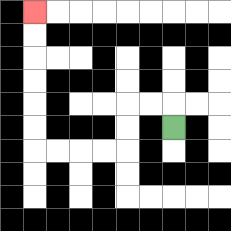{'start': '[7, 5]', 'end': '[1, 0]', 'path_directions': 'U,L,L,D,D,L,L,L,L,U,U,U,U,U,U', 'path_coordinates': '[[7, 5], [7, 4], [6, 4], [5, 4], [5, 5], [5, 6], [4, 6], [3, 6], [2, 6], [1, 6], [1, 5], [1, 4], [1, 3], [1, 2], [1, 1], [1, 0]]'}